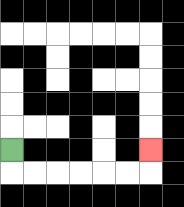{'start': '[0, 6]', 'end': '[6, 6]', 'path_directions': 'D,R,R,R,R,R,R,U', 'path_coordinates': '[[0, 6], [0, 7], [1, 7], [2, 7], [3, 7], [4, 7], [5, 7], [6, 7], [6, 6]]'}